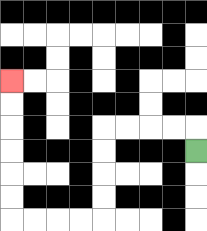{'start': '[8, 6]', 'end': '[0, 3]', 'path_directions': 'U,L,L,L,L,D,D,D,D,L,L,L,L,U,U,U,U,U,U', 'path_coordinates': '[[8, 6], [8, 5], [7, 5], [6, 5], [5, 5], [4, 5], [4, 6], [4, 7], [4, 8], [4, 9], [3, 9], [2, 9], [1, 9], [0, 9], [0, 8], [0, 7], [0, 6], [0, 5], [0, 4], [0, 3]]'}